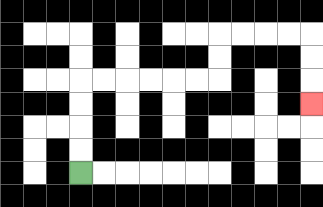{'start': '[3, 7]', 'end': '[13, 4]', 'path_directions': 'U,U,U,U,R,R,R,R,R,R,U,U,R,R,R,R,D,D,D', 'path_coordinates': '[[3, 7], [3, 6], [3, 5], [3, 4], [3, 3], [4, 3], [5, 3], [6, 3], [7, 3], [8, 3], [9, 3], [9, 2], [9, 1], [10, 1], [11, 1], [12, 1], [13, 1], [13, 2], [13, 3], [13, 4]]'}